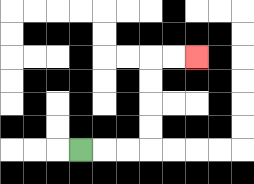{'start': '[3, 6]', 'end': '[8, 2]', 'path_directions': 'R,R,R,U,U,U,U,R,R', 'path_coordinates': '[[3, 6], [4, 6], [5, 6], [6, 6], [6, 5], [6, 4], [6, 3], [6, 2], [7, 2], [8, 2]]'}